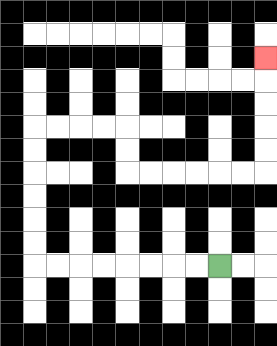{'start': '[9, 11]', 'end': '[11, 2]', 'path_directions': 'L,L,L,L,L,L,L,L,U,U,U,U,U,U,R,R,R,R,D,D,R,R,R,R,R,R,U,U,U,U,U', 'path_coordinates': '[[9, 11], [8, 11], [7, 11], [6, 11], [5, 11], [4, 11], [3, 11], [2, 11], [1, 11], [1, 10], [1, 9], [1, 8], [1, 7], [1, 6], [1, 5], [2, 5], [3, 5], [4, 5], [5, 5], [5, 6], [5, 7], [6, 7], [7, 7], [8, 7], [9, 7], [10, 7], [11, 7], [11, 6], [11, 5], [11, 4], [11, 3], [11, 2]]'}